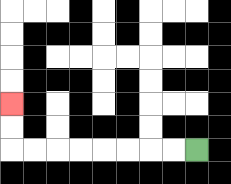{'start': '[8, 6]', 'end': '[0, 4]', 'path_directions': 'L,L,L,L,L,L,L,L,U,U', 'path_coordinates': '[[8, 6], [7, 6], [6, 6], [5, 6], [4, 6], [3, 6], [2, 6], [1, 6], [0, 6], [0, 5], [0, 4]]'}